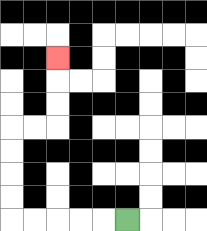{'start': '[5, 9]', 'end': '[2, 2]', 'path_directions': 'L,L,L,L,L,U,U,U,U,R,R,U,U,U', 'path_coordinates': '[[5, 9], [4, 9], [3, 9], [2, 9], [1, 9], [0, 9], [0, 8], [0, 7], [0, 6], [0, 5], [1, 5], [2, 5], [2, 4], [2, 3], [2, 2]]'}